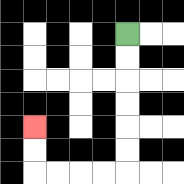{'start': '[5, 1]', 'end': '[1, 5]', 'path_directions': 'D,D,D,D,D,D,L,L,L,L,U,U', 'path_coordinates': '[[5, 1], [5, 2], [5, 3], [5, 4], [5, 5], [5, 6], [5, 7], [4, 7], [3, 7], [2, 7], [1, 7], [1, 6], [1, 5]]'}